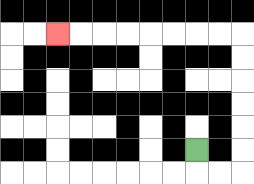{'start': '[8, 6]', 'end': '[2, 1]', 'path_directions': 'D,R,R,U,U,U,U,U,U,L,L,L,L,L,L,L,L', 'path_coordinates': '[[8, 6], [8, 7], [9, 7], [10, 7], [10, 6], [10, 5], [10, 4], [10, 3], [10, 2], [10, 1], [9, 1], [8, 1], [7, 1], [6, 1], [5, 1], [4, 1], [3, 1], [2, 1]]'}